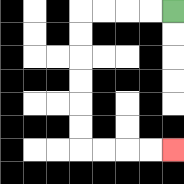{'start': '[7, 0]', 'end': '[7, 6]', 'path_directions': 'L,L,L,L,D,D,D,D,D,D,R,R,R,R', 'path_coordinates': '[[7, 0], [6, 0], [5, 0], [4, 0], [3, 0], [3, 1], [3, 2], [3, 3], [3, 4], [3, 5], [3, 6], [4, 6], [5, 6], [6, 6], [7, 6]]'}